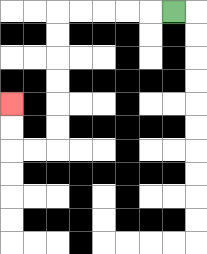{'start': '[7, 0]', 'end': '[0, 4]', 'path_directions': 'L,L,L,L,L,D,D,D,D,D,D,L,L,U,U', 'path_coordinates': '[[7, 0], [6, 0], [5, 0], [4, 0], [3, 0], [2, 0], [2, 1], [2, 2], [2, 3], [2, 4], [2, 5], [2, 6], [1, 6], [0, 6], [0, 5], [0, 4]]'}